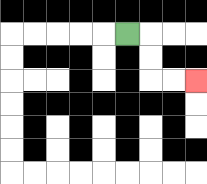{'start': '[5, 1]', 'end': '[8, 3]', 'path_directions': 'R,D,D,R,R', 'path_coordinates': '[[5, 1], [6, 1], [6, 2], [6, 3], [7, 3], [8, 3]]'}